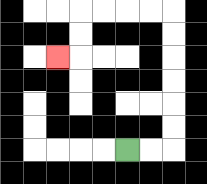{'start': '[5, 6]', 'end': '[2, 2]', 'path_directions': 'R,R,U,U,U,U,U,U,L,L,L,L,D,D,L', 'path_coordinates': '[[5, 6], [6, 6], [7, 6], [7, 5], [7, 4], [7, 3], [7, 2], [7, 1], [7, 0], [6, 0], [5, 0], [4, 0], [3, 0], [3, 1], [3, 2], [2, 2]]'}